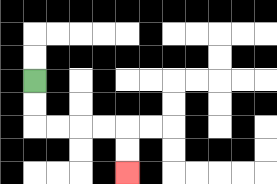{'start': '[1, 3]', 'end': '[5, 7]', 'path_directions': 'D,D,R,R,R,R,D,D', 'path_coordinates': '[[1, 3], [1, 4], [1, 5], [2, 5], [3, 5], [4, 5], [5, 5], [5, 6], [5, 7]]'}